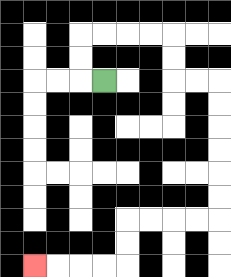{'start': '[4, 3]', 'end': '[1, 11]', 'path_directions': 'L,U,U,R,R,R,R,D,D,R,R,D,D,D,D,D,D,L,L,L,L,D,D,L,L,L,L', 'path_coordinates': '[[4, 3], [3, 3], [3, 2], [3, 1], [4, 1], [5, 1], [6, 1], [7, 1], [7, 2], [7, 3], [8, 3], [9, 3], [9, 4], [9, 5], [9, 6], [9, 7], [9, 8], [9, 9], [8, 9], [7, 9], [6, 9], [5, 9], [5, 10], [5, 11], [4, 11], [3, 11], [2, 11], [1, 11]]'}